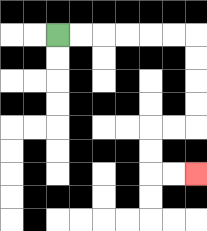{'start': '[2, 1]', 'end': '[8, 7]', 'path_directions': 'R,R,R,R,R,R,D,D,D,D,L,L,D,D,R,R', 'path_coordinates': '[[2, 1], [3, 1], [4, 1], [5, 1], [6, 1], [7, 1], [8, 1], [8, 2], [8, 3], [8, 4], [8, 5], [7, 5], [6, 5], [6, 6], [6, 7], [7, 7], [8, 7]]'}